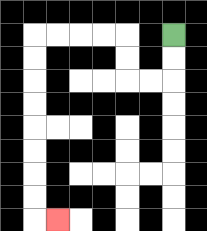{'start': '[7, 1]', 'end': '[2, 9]', 'path_directions': 'D,D,L,L,U,U,L,L,L,L,D,D,D,D,D,D,D,D,R', 'path_coordinates': '[[7, 1], [7, 2], [7, 3], [6, 3], [5, 3], [5, 2], [5, 1], [4, 1], [3, 1], [2, 1], [1, 1], [1, 2], [1, 3], [1, 4], [1, 5], [1, 6], [1, 7], [1, 8], [1, 9], [2, 9]]'}